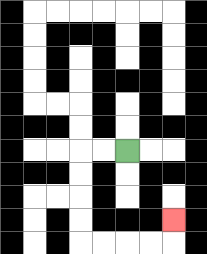{'start': '[5, 6]', 'end': '[7, 9]', 'path_directions': 'L,L,D,D,D,D,R,R,R,R,U', 'path_coordinates': '[[5, 6], [4, 6], [3, 6], [3, 7], [3, 8], [3, 9], [3, 10], [4, 10], [5, 10], [6, 10], [7, 10], [7, 9]]'}